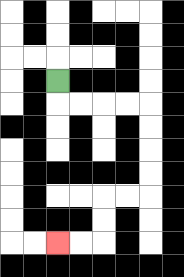{'start': '[2, 3]', 'end': '[2, 10]', 'path_directions': 'D,R,R,R,R,D,D,D,D,L,L,D,D,L,L', 'path_coordinates': '[[2, 3], [2, 4], [3, 4], [4, 4], [5, 4], [6, 4], [6, 5], [6, 6], [6, 7], [6, 8], [5, 8], [4, 8], [4, 9], [4, 10], [3, 10], [2, 10]]'}